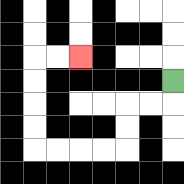{'start': '[7, 3]', 'end': '[3, 2]', 'path_directions': 'D,L,L,D,D,L,L,L,L,U,U,U,U,R,R', 'path_coordinates': '[[7, 3], [7, 4], [6, 4], [5, 4], [5, 5], [5, 6], [4, 6], [3, 6], [2, 6], [1, 6], [1, 5], [1, 4], [1, 3], [1, 2], [2, 2], [3, 2]]'}